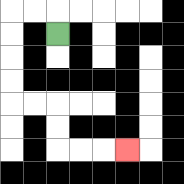{'start': '[2, 1]', 'end': '[5, 6]', 'path_directions': 'U,L,L,D,D,D,D,R,R,D,D,R,R,R', 'path_coordinates': '[[2, 1], [2, 0], [1, 0], [0, 0], [0, 1], [0, 2], [0, 3], [0, 4], [1, 4], [2, 4], [2, 5], [2, 6], [3, 6], [4, 6], [5, 6]]'}